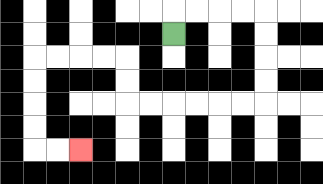{'start': '[7, 1]', 'end': '[3, 6]', 'path_directions': 'U,R,R,R,R,D,D,D,D,L,L,L,L,L,L,U,U,L,L,L,L,D,D,D,D,R,R', 'path_coordinates': '[[7, 1], [7, 0], [8, 0], [9, 0], [10, 0], [11, 0], [11, 1], [11, 2], [11, 3], [11, 4], [10, 4], [9, 4], [8, 4], [7, 4], [6, 4], [5, 4], [5, 3], [5, 2], [4, 2], [3, 2], [2, 2], [1, 2], [1, 3], [1, 4], [1, 5], [1, 6], [2, 6], [3, 6]]'}